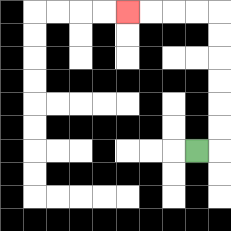{'start': '[8, 6]', 'end': '[5, 0]', 'path_directions': 'R,U,U,U,U,U,U,L,L,L,L', 'path_coordinates': '[[8, 6], [9, 6], [9, 5], [9, 4], [9, 3], [9, 2], [9, 1], [9, 0], [8, 0], [7, 0], [6, 0], [5, 0]]'}